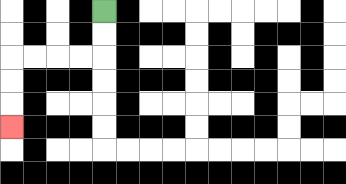{'start': '[4, 0]', 'end': '[0, 5]', 'path_directions': 'D,D,L,L,L,L,D,D,D', 'path_coordinates': '[[4, 0], [4, 1], [4, 2], [3, 2], [2, 2], [1, 2], [0, 2], [0, 3], [0, 4], [0, 5]]'}